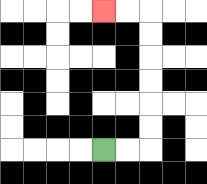{'start': '[4, 6]', 'end': '[4, 0]', 'path_directions': 'R,R,U,U,U,U,U,U,L,L', 'path_coordinates': '[[4, 6], [5, 6], [6, 6], [6, 5], [6, 4], [6, 3], [6, 2], [6, 1], [6, 0], [5, 0], [4, 0]]'}